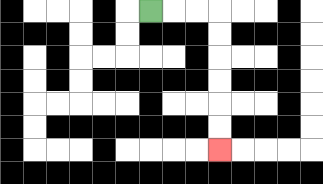{'start': '[6, 0]', 'end': '[9, 6]', 'path_directions': 'R,R,R,D,D,D,D,D,D', 'path_coordinates': '[[6, 0], [7, 0], [8, 0], [9, 0], [9, 1], [9, 2], [9, 3], [9, 4], [9, 5], [9, 6]]'}